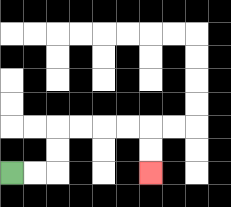{'start': '[0, 7]', 'end': '[6, 7]', 'path_directions': 'R,R,U,U,R,R,R,R,D,D', 'path_coordinates': '[[0, 7], [1, 7], [2, 7], [2, 6], [2, 5], [3, 5], [4, 5], [5, 5], [6, 5], [6, 6], [6, 7]]'}